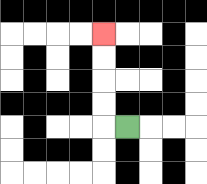{'start': '[5, 5]', 'end': '[4, 1]', 'path_directions': 'L,U,U,U,U', 'path_coordinates': '[[5, 5], [4, 5], [4, 4], [4, 3], [4, 2], [4, 1]]'}